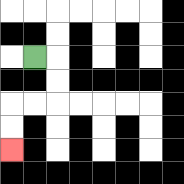{'start': '[1, 2]', 'end': '[0, 6]', 'path_directions': 'R,D,D,L,L,D,D', 'path_coordinates': '[[1, 2], [2, 2], [2, 3], [2, 4], [1, 4], [0, 4], [0, 5], [0, 6]]'}